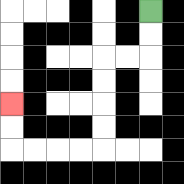{'start': '[6, 0]', 'end': '[0, 4]', 'path_directions': 'D,D,L,L,D,D,D,D,L,L,L,L,U,U', 'path_coordinates': '[[6, 0], [6, 1], [6, 2], [5, 2], [4, 2], [4, 3], [4, 4], [4, 5], [4, 6], [3, 6], [2, 6], [1, 6], [0, 6], [0, 5], [0, 4]]'}